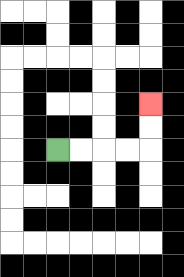{'start': '[2, 6]', 'end': '[6, 4]', 'path_directions': 'R,R,R,R,U,U', 'path_coordinates': '[[2, 6], [3, 6], [4, 6], [5, 6], [6, 6], [6, 5], [6, 4]]'}